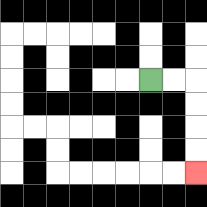{'start': '[6, 3]', 'end': '[8, 7]', 'path_directions': 'R,R,D,D,D,D', 'path_coordinates': '[[6, 3], [7, 3], [8, 3], [8, 4], [8, 5], [8, 6], [8, 7]]'}